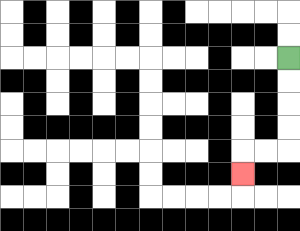{'start': '[12, 2]', 'end': '[10, 7]', 'path_directions': 'D,D,D,D,L,L,D', 'path_coordinates': '[[12, 2], [12, 3], [12, 4], [12, 5], [12, 6], [11, 6], [10, 6], [10, 7]]'}